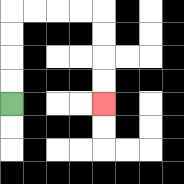{'start': '[0, 4]', 'end': '[4, 4]', 'path_directions': 'U,U,U,U,R,R,R,R,D,D,D,D', 'path_coordinates': '[[0, 4], [0, 3], [0, 2], [0, 1], [0, 0], [1, 0], [2, 0], [3, 0], [4, 0], [4, 1], [4, 2], [4, 3], [4, 4]]'}